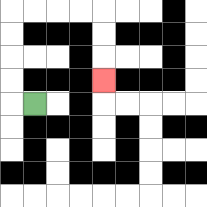{'start': '[1, 4]', 'end': '[4, 3]', 'path_directions': 'L,U,U,U,U,R,R,R,R,D,D,D', 'path_coordinates': '[[1, 4], [0, 4], [0, 3], [0, 2], [0, 1], [0, 0], [1, 0], [2, 0], [3, 0], [4, 0], [4, 1], [4, 2], [4, 3]]'}